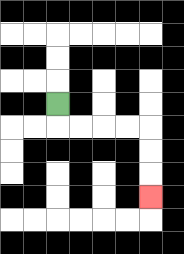{'start': '[2, 4]', 'end': '[6, 8]', 'path_directions': 'D,R,R,R,R,D,D,D', 'path_coordinates': '[[2, 4], [2, 5], [3, 5], [4, 5], [5, 5], [6, 5], [6, 6], [6, 7], [6, 8]]'}